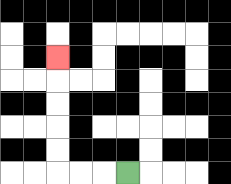{'start': '[5, 7]', 'end': '[2, 2]', 'path_directions': 'L,L,L,U,U,U,U,U', 'path_coordinates': '[[5, 7], [4, 7], [3, 7], [2, 7], [2, 6], [2, 5], [2, 4], [2, 3], [2, 2]]'}